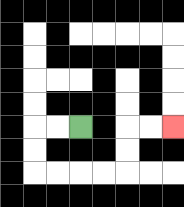{'start': '[3, 5]', 'end': '[7, 5]', 'path_directions': 'L,L,D,D,R,R,R,R,U,U,R,R', 'path_coordinates': '[[3, 5], [2, 5], [1, 5], [1, 6], [1, 7], [2, 7], [3, 7], [4, 7], [5, 7], [5, 6], [5, 5], [6, 5], [7, 5]]'}